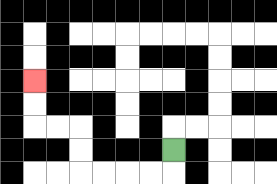{'start': '[7, 6]', 'end': '[1, 3]', 'path_directions': 'D,L,L,L,L,U,U,L,L,U,U', 'path_coordinates': '[[7, 6], [7, 7], [6, 7], [5, 7], [4, 7], [3, 7], [3, 6], [3, 5], [2, 5], [1, 5], [1, 4], [1, 3]]'}